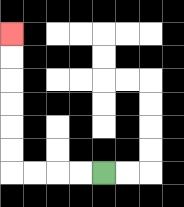{'start': '[4, 7]', 'end': '[0, 1]', 'path_directions': 'L,L,L,L,U,U,U,U,U,U', 'path_coordinates': '[[4, 7], [3, 7], [2, 7], [1, 7], [0, 7], [0, 6], [0, 5], [0, 4], [0, 3], [0, 2], [0, 1]]'}